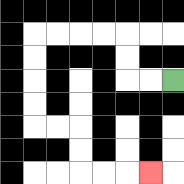{'start': '[7, 3]', 'end': '[6, 7]', 'path_directions': 'L,L,U,U,L,L,L,L,D,D,D,D,R,R,D,D,R,R,R', 'path_coordinates': '[[7, 3], [6, 3], [5, 3], [5, 2], [5, 1], [4, 1], [3, 1], [2, 1], [1, 1], [1, 2], [1, 3], [1, 4], [1, 5], [2, 5], [3, 5], [3, 6], [3, 7], [4, 7], [5, 7], [6, 7]]'}